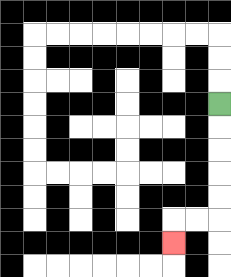{'start': '[9, 4]', 'end': '[7, 10]', 'path_directions': 'D,D,D,D,D,L,L,D', 'path_coordinates': '[[9, 4], [9, 5], [9, 6], [9, 7], [9, 8], [9, 9], [8, 9], [7, 9], [7, 10]]'}